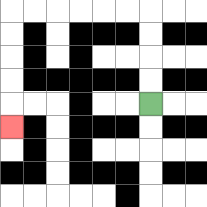{'start': '[6, 4]', 'end': '[0, 5]', 'path_directions': 'U,U,U,U,L,L,L,L,L,L,D,D,D,D,D', 'path_coordinates': '[[6, 4], [6, 3], [6, 2], [6, 1], [6, 0], [5, 0], [4, 0], [3, 0], [2, 0], [1, 0], [0, 0], [0, 1], [0, 2], [0, 3], [0, 4], [0, 5]]'}